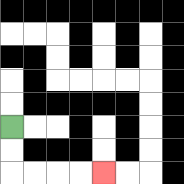{'start': '[0, 5]', 'end': '[4, 7]', 'path_directions': 'D,D,R,R,R,R', 'path_coordinates': '[[0, 5], [0, 6], [0, 7], [1, 7], [2, 7], [3, 7], [4, 7]]'}